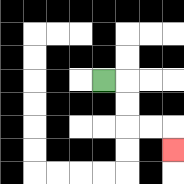{'start': '[4, 3]', 'end': '[7, 6]', 'path_directions': 'R,D,D,R,R,D', 'path_coordinates': '[[4, 3], [5, 3], [5, 4], [5, 5], [6, 5], [7, 5], [7, 6]]'}